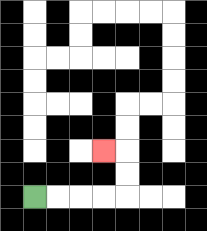{'start': '[1, 8]', 'end': '[4, 6]', 'path_directions': 'R,R,R,R,U,U,L', 'path_coordinates': '[[1, 8], [2, 8], [3, 8], [4, 8], [5, 8], [5, 7], [5, 6], [4, 6]]'}